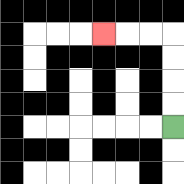{'start': '[7, 5]', 'end': '[4, 1]', 'path_directions': 'U,U,U,U,L,L,L', 'path_coordinates': '[[7, 5], [7, 4], [7, 3], [7, 2], [7, 1], [6, 1], [5, 1], [4, 1]]'}